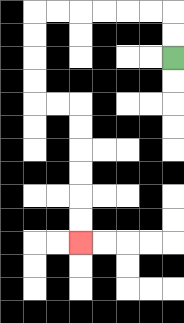{'start': '[7, 2]', 'end': '[3, 10]', 'path_directions': 'U,U,L,L,L,L,L,L,D,D,D,D,R,R,D,D,D,D,D,D', 'path_coordinates': '[[7, 2], [7, 1], [7, 0], [6, 0], [5, 0], [4, 0], [3, 0], [2, 0], [1, 0], [1, 1], [1, 2], [1, 3], [1, 4], [2, 4], [3, 4], [3, 5], [3, 6], [3, 7], [3, 8], [3, 9], [3, 10]]'}